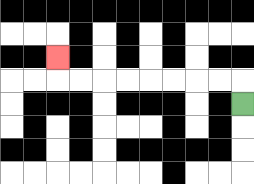{'start': '[10, 4]', 'end': '[2, 2]', 'path_directions': 'U,L,L,L,L,L,L,L,L,U', 'path_coordinates': '[[10, 4], [10, 3], [9, 3], [8, 3], [7, 3], [6, 3], [5, 3], [4, 3], [3, 3], [2, 3], [2, 2]]'}